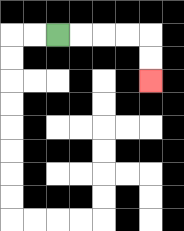{'start': '[2, 1]', 'end': '[6, 3]', 'path_directions': 'R,R,R,R,D,D', 'path_coordinates': '[[2, 1], [3, 1], [4, 1], [5, 1], [6, 1], [6, 2], [6, 3]]'}